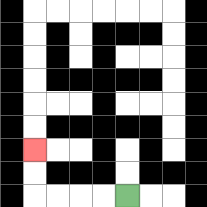{'start': '[5, 8]', 'end': '[1, 6]', 'path_directions': 'L,L,L,L,U,U', 'path_coordinates': '[[5, 8], [4, 8], [3, 8], [2, 8], [1, 8], [1, 7], [1, 6]]'}